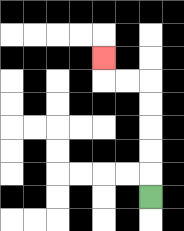{'start': '[6, 8]', 'end': '[4, 2]', 'path_directions': 'U,U,U,U,U,L,L,U', 'path_coordinates': '[[6, 8], [6, 7], [6, 6], [6, 5], [6, 4], [6, 3], [5, 3], [4, 3], [4, 2]]'}